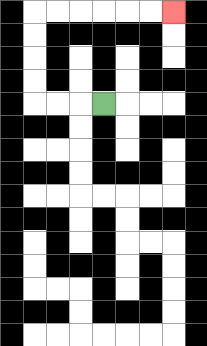{'start': '[4, 4]', 'end': '[7, 0]', 'path_directions': 'L,L,L,U,U,U,U,R,R,R,R,R,R', 'path_coordinates': '[[4, 4], [3, 4], [2, 4], [1, 4], [1, 3], [1, 2], [1, 1], [1, 0], [2, 0], [3, 0], [4, 0], [5, 0], [6, 0], [7, 0]]'}